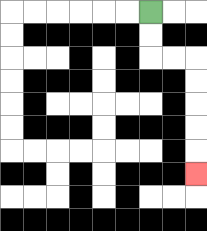{'start': '[6, 0]', 'end': '[8, 7]', 'path_directions': 'D,D,R,R,D,D,D,D,D', 'path_coordinates': '[[6, 0], [6, 1], [6, 2], [7, 2], [8, 2], [8, 3], [8, 4], [8, 5], [8, 6], [8, 7]]'}